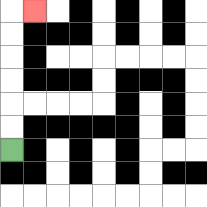{'start': '[0, 6]', 'end': '[1, 0]', 'path_directions': 'U,U,U,U,U,U,R', 'path_coordinates': '[[0, 6], [0, 5], [0, 4], [0, 3], [0, 2], [0, 1], [0, 0], [1, 0]]'}